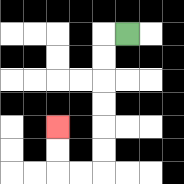{'start': '[5, 1]', 'end': '[2, 5]', 'path_directions': 'L,D,D,D,D,D,D,L,L,U,U', 'path_coordinates': '[[5, 1], [4, 1], [4, 2], [4, 3], [4, 4], [4, 5], [4, 6], [4, 7], [3, 7], [2, 7], [2, 6], [2, 5]]'}